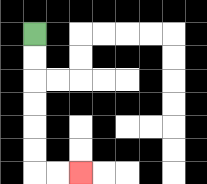{'start': '[1, 1]', 'end': '[3, 7]', 'path_directions': 'D,D,D,D,D,D,R,R', 'path_coordinates': '[[1, 1], [1, 2], [1, 3], [1, 4], [1, 5], [1, 6], [1, 7], [2, 7], [3, 7]]'}